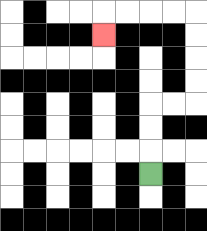{'start': '[6, 7]', 'end': '[4, 1]', 'path_directions': 'U,U,U,R,R,U,U,U,U,L,L,L,L,D', 'path_coordinates': '[[6, 7], [6, 6], [6, 5], [6, 4], [7, 4], [8, 4], [8, 3], [8, 2], [8, 1], [8, 0], [7, 0], [6, 0], [5, 0], [4, 0], [4, 1]]'}